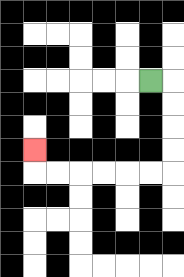{'start': '[6, 3]', 'end': '[1, 6]', 'path_directions': 'R,D,D,D,D,L,L,L,L,L,L,U', 'path_coordinates': '[[6, 3], [7, 3], [7, 4], [7, 5], [7, 6], [7, 7], [6, 7], [5, 7], [4, 7], [3, 7], [2, 7], [1, 7], [1, 6]]'}